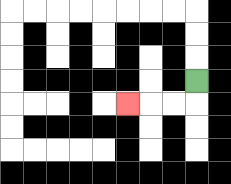{'start': '[8, 3]', 'end': '[5, 4]', 'path_directions': 'D,L,L,L', 'path_coordinates': '[[8, 3], [8, 4], [7, 4], [6, 4], [5, 4]]'}